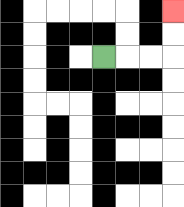{'start': '[4, 2]', 'end': '[7, 0]', 'path_directions': 'R,R,R,U,U', 'path_coordinates': '[[4, 2], [5, 2], [6, 2], [7, 2], [7, 1], [7, 0]]'}